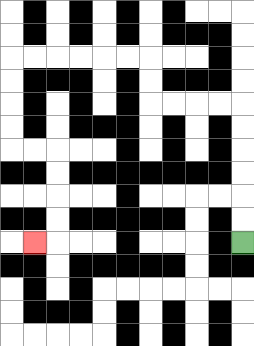{'start': '[10, 10]', 'end': '[1, 10]', 'path_directions': 'U,U,U,U,U,U,L,L,L,L,U,U,L,L,L,L,L,L,D,D,D,D,R,R,D,D,D,D,L', 'path_coordinates': '[[10, 10], [10, 9], [10, 8], [10, 7], [10, 6], [10, 5], [10, 4], [9, 4], [8, 4], [7, 4], [6, 4], [6, 3], [6, 2], [5, 2], [4, 2], [3, 2], [2, 2], [1, 2], [0, 2], [0, 3], [0, 4], [0, 5], [0, 6], [1, 6], [2, 6], [2, 7], [2, 8], [2, 9], [2, 10], [1, 10]]'}